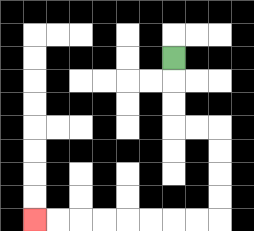{'start': '[7, 2]', 'end': '[1, 9]', 'path_directions': 'D,D,D,R,R,D,D,D,D,L,L,L,L,L,L,L,L', 'path_coordinates': '[[7, 2], [7, 3], [7, 4], [7, 5], [8, 5], [9, 5], [9, 6], [9, 7], [9, 8], [9, 9], [8, 9], [7, 9], [6, 9], [5, 9], [4, 9], [3, 9], [2, 9], [1, 9]]'}